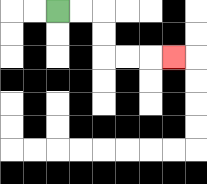{'start': '[2, 0]', 'end': '[7, 2]', 'path_directions': 'R,R,D,D,R,R,R', 'path_coordinates': '[[2, 0], [3, 0], [4, 0], [4, 1], [4, 2], [5, 2], [6, 2], [7, 2]]'}